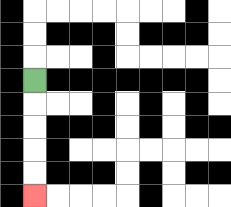{'start': '[1, 3]', 'end': '[1, 8]', 'path_directions': 'D,D,D,D,D', 'path_coordinates': '[[1, 3], [1, 4], [1, 5], [1, 6], [1, 7], [1, 8]]'}